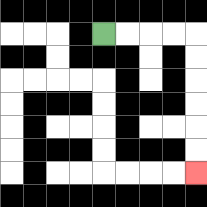{'start': '[4, 1]', 'end': '[8, 7]', 'path_directions': 'R,R,R,R,D,D,D,D,D,D', 'path_coordinates': '[[4, 1], [5, 1], [6, 1], [7, 1], [8, 1], [8, 2], [8, 3], [8, 4], [8, 5], [8, 6], [8, 7]]'}